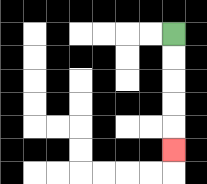{'start': '[7, 1]', 'end': '[7, 6]', 'path_directions': 'D,D,D,D,D', 'path_coordinates': '[[7, 1], [7, 2], [7, 3], [7, 4], [7, 5], [7, 6]]'}